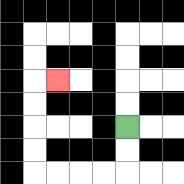{'start': '[5, 5]', 'end': '[2, 3]', 'path_directions': 'D,D,L,L,L,L,U,U,U,U,R', 'path_coordinates': '[[5, 5], [5, 6], [5, 7], [4, 7], [3, 7], [2, 7], [1, 7], [1, 6], [1, 5], [1, 4], [1, 3], [2, 3]]'}